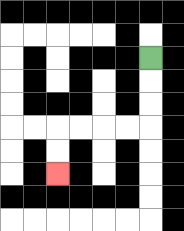{'start': '[6, 2]', 'end': '[2, 7]', 'path_directions': 'D,D,D,L,L,L,L,D,D', 'path_coordinates': '[[6, 2], [6, 3], [6, 4], [6, 5], [5, 5], [4, 5], [3, 5], [2, 5], [2, 6], [2, 7]]'}